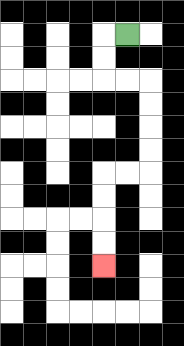{'start': '[5, 1]', 'end': '[4, 11]', 'path_directions': 'L,D,D,R,R,D,D,D,D,L,L,D,D,D,D', 'path_coordinates': '[[5, 1], [4, 1], [4, 2], [4, 3], [5, 3], [6, 3], [6, 4], [6, 5], [6, 6], [6, 7], [5, 7], [4, 7], [4, 8], [4, 9], [4, 10], [4, 11]]'}